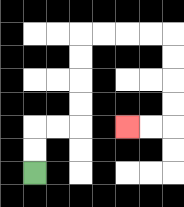{'start': '[1, 7]', 'end': '[5, 5]', 'path_directions': 'U,U,R,R,U,U,U,U,R,R,R,R,D,D,D,D,L,L', 'path_coordinates': '[[1, 7], [1, 6], [1, 5], [2, 5], [3, 5], [3, 4], [3, 3], [3, 2], [3, 1], [4, 1], [5, 1], [6, 1], [7, 1], [7, 2], [7, 3], [7, 4], [7, 5], [6, 5], [5, 5]]'}